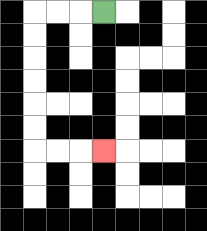{'start': '[4, 0]', 'end': '[4, 6]', 'path_directions': 'L,L,L,D,D,D,D,D,D,R,R,R', 'path_coordinates': '[[4, 0], [3, 0], [2, 0], [1, 0], [1, 1], [1, 2], [1, 3], [1, 4], [1, 5], [1, 6], [2, 6], [3, 6], [4, 6]]'}